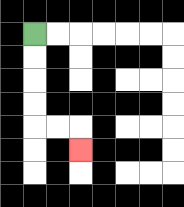{'start': '[1, 1]', 'end': '[3, 6]', 'path_directions': 'D,D,D,D,R,R,D', 'path_coordinates': '[[1, 1], [1, 2], [1, 3], [1, 4], [1, 5], [2, 5], [3, 5], [3, 6]]'}